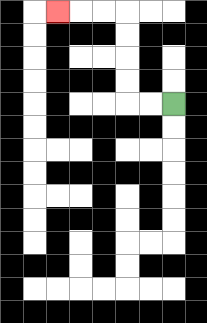{'start': '[7, 4]', 'end': '[2, 0]', 'path_directions': 'L,L,U,U,U,U,L,L,L', 'path_coordinates': '[[7, 4], [6, 4], [5, 4], [5, 3], [5, 2], [5, 1], [5, 0], [4, 0], [3, 0], [2, 0]]'}